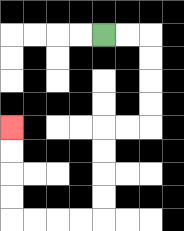{'start': '[4, 1]', 'end': '[0, 5]', 'path_directions': 'R,R,D,D,D,D,L,L,D,D,D,D,L,L,L,L,U,U,U,U', 'path_coordinates': '[[4, 1], [5, 1], [6, 1], [6, 2], [6, 3], [6, 4], [6, 5], [5, 5], [4, 5], [4, 6], [4, 7], [4, 8], [4, 9], [3, 9], [2, 9], [1, 9], [0, 9], [0, 8], [0, 7], [0, 6], [0, 5]]'}